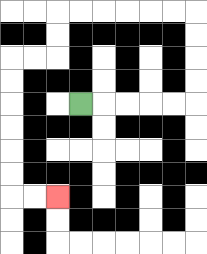{'start': '[3, 4]', 'end': '[2, 8]', 'path_directions': 'R,R,R,R,R,U,U,U,U,L,L,L,L,L,L,D,D,L,L,D,D,D,D,D,D,R,R', 'path_coordinates': '[[3, 4], [4, 4], [5, 4], [6, 4], [7, 4], [8, 4], [8, 3], [8, 2], [8, 1], [8, 0], [7, 0], [6, 0], [5, 0], [4, 0], [3, 0], [2, 0], [2, 1], [2, 2], [1, 2], [0, 2], [0, 3], [0, 4], [0, 5], [0, 6], [0, 7], [0, 8], [1, 8], [2, 8]]'}